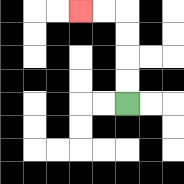{'start': '[5, 4]', 'end': '[3, 0]', 'path_directions': 'U,U,U,U,L,L', 'path_coordinates': '[[5, 4], [5, 3], [5, 2], [5, 1], [5, 0], [4, 0], [3, 0]]'}